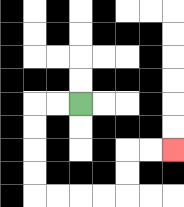{'start': '[3, 4]', 'end': '[7, 6]', 'path_directions': 'L,L,D,D,D,D,R,R,R,R,U,U,R,R', 'path_coordinates': '[[3, 4], [2, 4], [1, 4], [1, 5], [1, 6], [1, 7], [1, 8], [2, 8], [3, 8], [4, 8], [5, 8], [5, 7], [5, 6], [6, 6], [7, 6]]'}